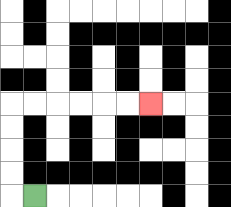{'start': '[1, 8]', 'end': '[6, 4]', 'path_directions': 'L,U,U,U,U,R,R,R,R,R,R', 'path_coordinates': '[[1, 8], [0, 8], [0, 7], [0, 6], [0, 5], [0, 4], [1, 4], [2, 4], [3, 4], [4, 4], [5, 4], [6, 4]]'}